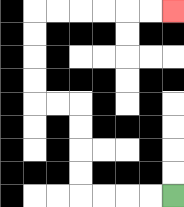{'start': '[7, 8]', 'end': '[7, 0]', 'path_directions': 'L,L,L,L,U,U,U,U,L,L,U,U,U,U,R,R,R,R,R,R', 'path_coordinates': '[[7, 8], [6, 8], [5, 8], [4, 8], [3, 8], [3, 7], [3, 6], [3, 5], [3, 4], [2, 4], [1, 4], [1, 3], [1, 2], [1, 1], [1, 0], [2, 0], [3, 0], [4, 0], [5, 0], [6, 0], [7, 0]]'}